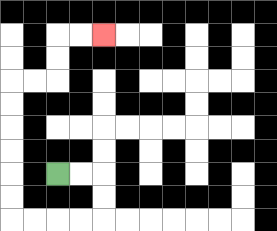{'start': '[2, 7]', 'end': '[4, 1]', 'path_directions': 'R,R,D,D,L,L,L,L,U,U,U,U,U,U,R,R,U,U,R,R', 'path_coordinates': '[[2, 7], [3, 7], [4, 7], [4, 8], [4, 9], [3, 9], [2, 9], [1, 9], [0, 9], [0, 8], [0, 7], [0, 6], [0, 5], [0, 4], [0, 3], [1, 3], [2, 3], [2, 2], [2, 1], [3, 1], [4, 1]]'}